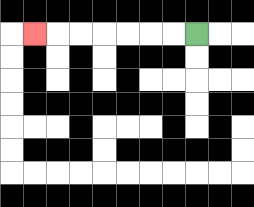{'start': '[8, 1]', 'end': '[1, 1]', 'path_directions': 'L,L,L,L,L,L,L', 'path_coordinates': '[[8, 1], [7, 1], [6, 1], [5, 1], [4, 1], [3, 1], [2, 1], [1, 1]]'}